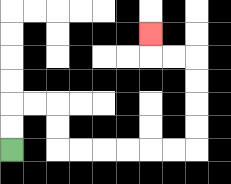{'start': '[0, 6]', 'end': '[6, 1]', 'path_directions': 'U,U,R,R,D,D,R,R,R,R,R,R,U,U,U,U,L,L,U', 'path_coordinates': '[[0, 6], [0, 5], [0, 4], [1, 4], [2, 4], [2, 5], [2, 6], [3, 6], [4, 6], [5, 6], [6, 6], [7, 6], [8, 6], [8, 5], [8, 4], [8, 3], [8, 2], [7, 2], [6, 2], [6, 1]]'}